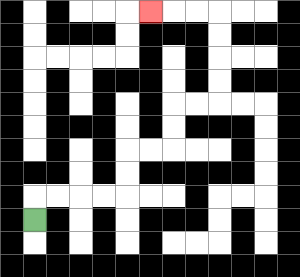{'start': '[1, 9]', 'end': '[6, 0]', 'path_directions': 'U,R,R,R,R,U,U,R,R,U,U,R,R,U,U,U,U,L,L,L', 'path_coordinates': '[[1, 9], [1, 8], [2, 8], [3, 8], [4, 8], [5, 8], [5, 7], [5, 6], [6, 6], [7, 6], [7, 5], [7, 4], [8, 4], [9, 4], [9, 3], [9, 2], [9, 1], [9, 0], [8, 0], [7, 0], [6, 0]]'}